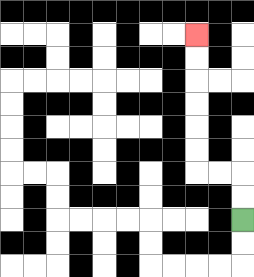{'start': '[10, 9]', 'end': '[8, 1]', 'path_directions': 'U,U,L,L,U,U,U,U,U,U', 'path_coordinates': '[[10, 9], [10, 8], [10, 7], [9, 7], [8, 7], [8, 6], [8, 5], [8, 4], [8, 3], [8, 2], [8, 1]]'}